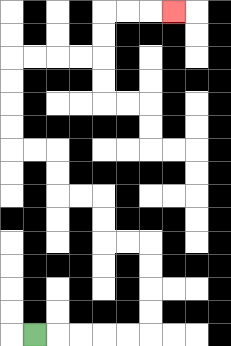{'start': '[1, 14]', 'end': '[7, 0]', 'path_directions': 'R,R,R,R,R,U,U,U,U,L,L,U,U,L,L,U,U,L,L,U,U,U,U,R,R,R,R,U,U,R,R,R', 'path_coordinates': '[[1, 14], [2, 14], [3, 14], [4, 14], [5, 14], [6, 14], [6, 13], [6, 12], [6, 11], [6, 10], [5, 10], [4, 10], [4, 9], [4, 8], [3, 8], [2, 8], [2, 7], [2, 6], [1, 6], [0, 6], [0, 5], [0, 4], [0, 3], [0, 2], [1, 2], [2, 2], [3, 2], [4, 2], [4, 1], [4, 0], [5, 0], [6, 0], [7, 0]]'}